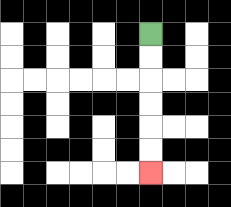{'start': '[6, 1]', 'end': '[6, 7]', 'path_directions': 'D,D,D,D,D,D', 'path_coordinates': '[[6, 1], [6, 2], [6, 3], [6, 4], [6, 5], [6, 6], [6, 7]]'}